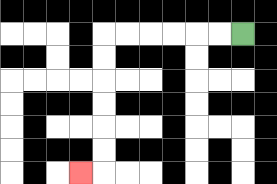{'start': '[10, 1]', 'end': '[3, 7]', 'path_directions': 'L,L,L,L,L,L,D,D,D,D,D,D,L', 'path_coordinates': '[[10, 1], [9, 1], [8, 1], [7, 1], [6, 1], [5, 1], [4, 1], [4, 2], [4, 3], [4, 4], [4, 5], [4, 6], [4, 7], [3, 7]]'}